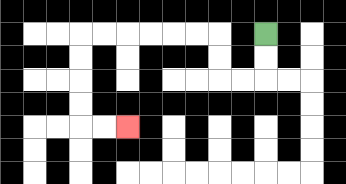{'start': '[11, 1]', 'end': '[5, 5]', 'path_directions': 'D,D,L,L,U,U,L,L,L,L,L,L,D,D,D,D,R,R', 'path_coordinates': '[[11, 1], [11, 2], [11, 3], [10, 3], [9, 3], [9, 2], [9, 1], [8, 1], [7, 1], [6, 1], [5, 1], [4, 1], [3, 1], [3, 2], [3, 3], [3, 4], [3, 5], [4, 5], [5, 5]]'}